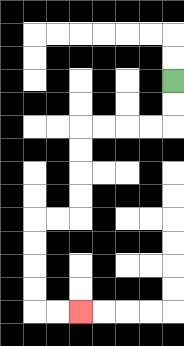{'start': '[7, 3]', 'end': '[3, 13]', 'path_directions': 'D,D,L,L,L,L,D,D,D,D,L,L,D,D,D,D,R,R', 'path_coordinates': '[[7, 3], [7, 4], [7, 5], [6, 5], [5, 5], [4, 5], [3, 5], [3, 6], [3, 7], [3, 8], [3, 9], [2, 9], [1, 9], [1, 10], [1, 11], [1, 12], [1, 13], [2, 13], [3, 13]]'}